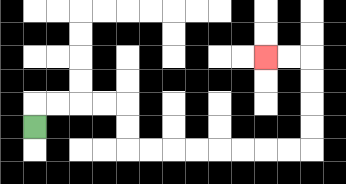{'start': '[1, 5]', 'end': '[11, 2]', 'path_directions': 'U,R,R,R,R,D,D,R,R,R,R,R,R,R,R,U,U,U,U,L,L', 'path_coordinates': '[[1, 5], [1, 4], [2, 4], [3, 4], [4, 4], [5, 4], [5, 5], [5, 6], [6, 6], [7, 6], [8, 6], [9, 6], [10, 6], [11, 6], [12, 6], [13, 6], [13, 5], [13, 4], [13, 3], [13, 2], [12, 2], [11, 2]]'}